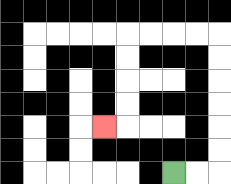{'start': '[7, 7]', 'end': '[4, 5]', 'path_directions': 'R,R,U,U,U,U,U,U,L,L,L,L,D,D,D,D,L', 'path_coordinates': '[[7, 7], [8, 7], [9, 7], [9, 6], [9, 5], [9, 4], [9, 3], [9, 2], [9, 1], [8, 1], [7, 1], [6, 1], [5, 1], [5, 2], [5, 3], [5, 4], [5, 5], [4, 5]]'}